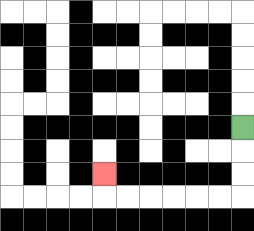{'start': '[10, 5]', 'end': '[4, 7]', 'path_directions': 'D,D,D,L,L,L,L,L,L,U', 'path_coordinates': '[[10, 5], [10, 6], [10, 7], [10, 8], [9, 8], [8, 8], [7, 8], [6, 8], [5, 8], [4, 8], [4, 7]]'}